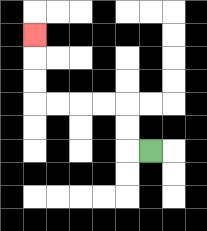{'start': '[6, 6]', 'end': '[1, 1]', 'path_directions': 'L,U,U,L,L,L,L,U,U,U', 'path_coordinates': '[[6, 6], [5, 6], [5, 5], [5, 4], [4, 4], [3, 4], [2, 4], [1, 4], [1, 3], [1, 2], [1, 1]]'}